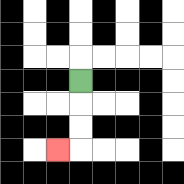{'start': '[3, 3]', 'end': '[2, 6]', 'path_directions': 'D,D,D,L', 'path_coordinates': '[[3, 3], [3, 4], [3, 5], [3, 6], [2, 6]]'}